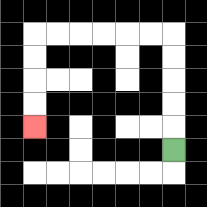{'start': '[7, 6]', 'end': '[1, 5]', 'path_directions': 'U,U,U,U,U,L,L,L,L,L,L,D,D,D,D', 'path_coordinates': '[[7, 6], [7, 5], [7, 4], [7, 3], [7, 2], [7, 1], [6, 1], [5, 1], [4, 1], [3, 1], [2, 1], [1, 1], [1, 2], [1, 3], [1, 4], [1, 5]]'}